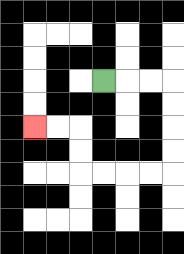{'start': '[4, 3]', 'end': '[1, 5]', 'path_directions': 'R,R,R,D,D,D,D,L,L,L,L,U,U,L,L', 'path_coordinates': '[[4, 3], [5, 3], [6, 3], [7, 3], [7, 4], [7, 5], [7, 6], [7, 7], [6, 7], [5, 7], [4, 7], [3, 7], [3, 6], [3, 5], [2, 5], [1, 5]]'}